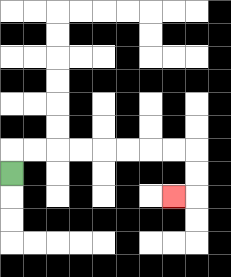{'start': '[0, 7]', 'end': '[7, 8]', 'path_directions': 'U,R,R,R,R,R,R,R,R,D,D,L', 'path_coordinates': '[[0, 7], [0, 6], [1, 6], [2, 6], [3, 6], [4, 6], [5, 6], [6, 6], [7, 6], [8, 6], [8, 7], [8, 8], [7, 8]]'}